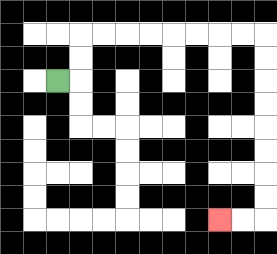{'start': '[2, 3]', 'end': '[9, 9]', 'path_directions': 'R,U,U,R,R,R,R,R,R,R,R,D,D,D,D,D,D,D,D,L,L', 'path_coordinates': '[[2, 3], [3, 3], [3, 2], [3, 1], [4, 1], [5, 1], [6, 1], [7, 1], [8, 1], [9, 1], [10, 1], [11, 1], [11, 2], [11, 3], [11, 4], [11, 5], [11, 6], [11, 7], [11, 8], [11, 9], [10, 9], [9, 9]]'}